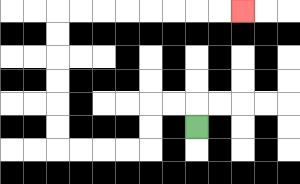{'start': '[8, 5]', 'end': '[10, 0]', 'path_directions': 'U,L,L,D,D,L,L,L,L,U,U,U,U,U,U,R,R,R,R,R,R,R,R', 'path_coordinates': '[[8, 5], [8, 4], [7, 4], [6, 4], [6, 5], [6, 6], [5, 6], [4, 6], [3, 6], [2, 6], [2, 5], [2, 4], [2, 3], [2, 2], [2, 1], [2, 0], [3, 0], [4, 0], [5, 0], [6, 0], [7, 0], [8, 0], [9, 0], [10, 0]]'}